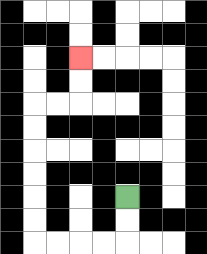{'start': '[5, 8]', 'end': '[3, 2]', 'path_directions': 'D,D,L,L,L,L,U,U,U,U,U,U,R,R,U,U', 'path_coordinates': '[[5, 8], [5, 9], [5, 10], [4, 10], [3, 10], [2, 10], [1, 10], [1, 9], [1, 8], [1, 7], [1, 6], [1, 5], [1, 4], [2, 4], [3, 4], [3, 3], [3, 2]]'}